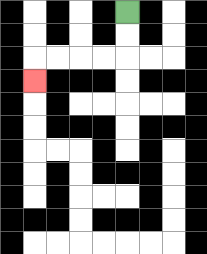{'start': '[5, 0]', 'end': '[1, 3]', 'path_directions': 'D,D,L,L,L,L,D', 'path_coordinates': '[[5, 0], [5, 1], [5, 2], [4, 2], [3, 2], [2, 2], [1, 2], [1, 3]]'}